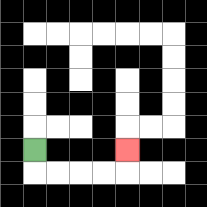{'start': '[1, 6]', 'end': '[5, 6]', 'path_directions': 'D,R,R,R,R,U', 'path_coordinates': '[[1, 6], [1, 7], [2, 7], [3, 7], [4, 7], [5, 7], [5, 6]]'}